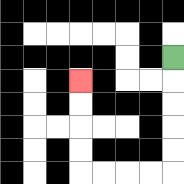{'start': '[7, 2]', 'end': '[3, 3]', 'path_directions': 'D,D,D,D,D,L,L,L,L,U,U,U,U', 'path_coordinates': '[[7, 2], [7, 3], [7, 4], [7, 5], [7, 6], [7, 7], [6, 7], [5, 7], [4, 7], [3, 7], [3, 6], [3, 5], [3, 4], [3, 3]]'}